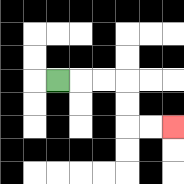{'start': '[2, 3]', 'end': '[7, 5]', 'path_directions': 'R,R,R,D,D,R,R', 'path_coordinates': '[[2, 3], [3, 3], [4, 3], [5, 3], [5, 4], [5, 5], [6, 5], [7, 5]]'}